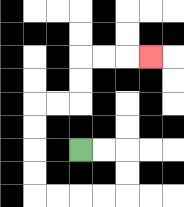{'start': '[3, 6]', 'end': '[6, 2]', 'path_directions': 'R,R,D,D,L,L,L,L,U,U,U,U,R,R,U,U,R,R,R', 'path_coordinates': '[[3, 6], [4, 6], [5, 6], [5, 7], [5, 8], [4, 8], [3, 8], [2, 8], [1, 8], [1, 7], [1, 6], [1, 5], [1, 4], [2, 4], [3, 4], [3, 3], [3, 2], [4, 2], [5, 2], [6, 2]]'}